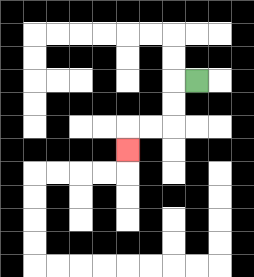{'start': '[8, 3]', 'end': '[5, 6]', 'path_directions': 'L,D,D,L,L,D', 'path_coordinates': '[[8, 3], [7, 3], [7, 4], [7, 5], [6, 5], [5, 5], [5, 6]]'}